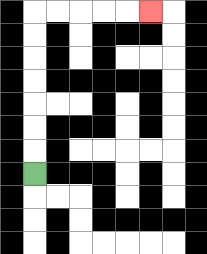{'start': '[1, 7]', 'end': '[6, 0]', 'path_directions': 'U,U,U,U,U,U,U,R,R,R,R,R', 'path_coordinates': '[[1, 7], [1, 6], [1, 5], [1, 4], [1, 3], [1, 2], [1, 1], [1, 0], [2, 0], [3, 0], [4, 0], [5, 0], [6, 0]]'}